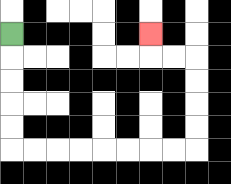{'start': '[0, 1]', 'end': '[6, 1]', 'path_directions': 'D,D,D,D,D,R,R,R,R,R,R,R,R,U,U,U,U,L,L,U', 'path_coordinates': '[[0, 1], [0, 2], [0, 3], [0, 4], [0, 5], [0, 6], [1, 6], [2, 6], [3, 6], [4, 6], [5, 6], [6, 6], [7, 6], [8, 6], [8, 5], [8, 4], [8, 3], [8, 2], [7, 2], [6, 2], [6, 1]]'}